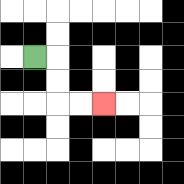{'start': '[1, 2]', 'end': '[4, 4]', 'path_directions': 'R,D,D,R,R', 'path_coordinates': '[[1, 2], [2, 2], [2, 3], [2, 4], [3, 4], [4, 4]]'}